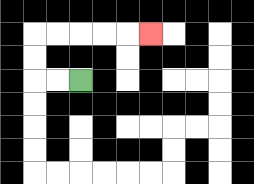{'start': '[3, 3]', 'end': '[6, 1]', 'path_directions': 'L,L,U,U,R,R,R,R,R', 'path_coordinates': '[[3, 3], [2, 3], [1, 3], [1, 2], [1, 1], [2, 1], [3, 1], [4, 1], [5, 1], [6, 1]]'}